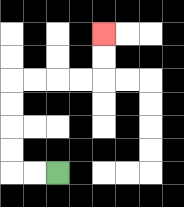{'start': '[2, 7]', 'end': '[4, 1]', 'path_directions': 'L,L,U,U,U,U,R,R,R,R,U,U', 'path_coordinates': '[[2, 7], [1, 7], [0, 7], [0, 6], [0, 5], [0, 4], [0, 3], [1, 3], [2, 3], [3, 3], [4, 3], [4, 2], [4, 1]]'}